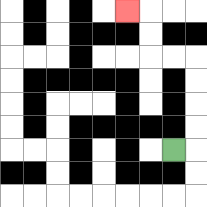{'start': '[7, 6]', 'end': '[5, 0]', 'path_directions': 'R,U,U,U,U,L,L,U,U,L', 'path_coordinates': '[[7, 6], [8, 6], [8, 5], [8, 4], [8, 3], [8, 2], [7, 2], [6, 2], [6, 1], [6, 0], [5, 0]]'}